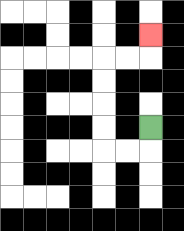{'start': '[6, 5]', 'end': '[6, 1]', 'path_directions': 'D,L,L,U,U,U,U,R,R,U', 'path_coordinates': '[[6, 5], [6, 6], [5, 6], [4, 6], [4, 5], [4, 4], [4, 3], [4, 2], [5, 2], [6, 2], [6, 1]]'}